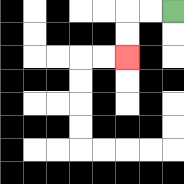{'start': '[7, 0]', 'end': '[5, 2]', 'path_directions': 'L,L,D,D', 'path_coordinates': '[[7, 0], [6, 0], [5, 0], [5, 1], [5, 2]]'}